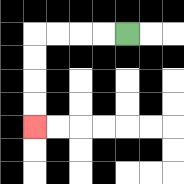{'start': '[5, 1]', 'end': '[1, 5]', 'path_directions': 'L,L,L,L,D,D,D,D', 'path_coordinates': '[[5, 1], [4, 1], [3, 1], [2, 1], [1, 1], [1, 2], [1, 3], [1, 4], [1, 5]]'}